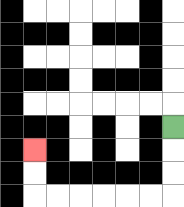{'start': '[7, 5]', 'end': '[1, 6]', 'path_directions': 'D,D,D,L,L,L,L,L,L,U,U', 'path_coordinates': '[[7, 5], [7, 6], [7, 7], [7, 8], [6, 8], [5, 8], [4, 8], [3, 8], [2, 8], [1, 8], [1, 7], [1, 6]]'}